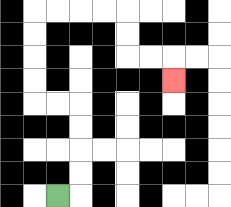{'start': '[2, 8]', 'end': '[7, 3]', 'path_directions': 'R,U,U,U,U,L,L,U,U,U,U,R,R,R,R,D,D,R,R,D', 'path_coordinates': '[[2, 8], [3, 8], [3, 7], [3, 6], [3, 5], [3, 4], [2, 4], [1, 4], [1, 3], [1, 2], [1, 1], [1, 0], [2, 0], [3, 0], [4, 0], [5, 0], [5, 1], [5, 2], [6, 2], [7, 2], [7, 3]]'}